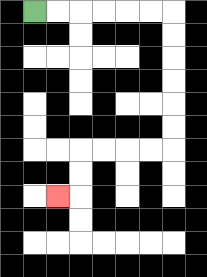{'start': '[1, 0]', 'end': '[2, 8]', 'path_directions': 'R,R,R,R,R,R,D,D,D,D,D,D,L,L,L,L,D,D,L', 'path_coordinates': '[[1, 0], [2, 0], [3, 0], [4, 0], [5, 0], [6, 0], [7, 0], [7, 1], [7, 2], [7, 3], [7, 4], [7, 5], [7, 6], [6, 6], [5, 6], [4, 6], [3, 6], [3, 7], [3, 8], [2, 8]]'}